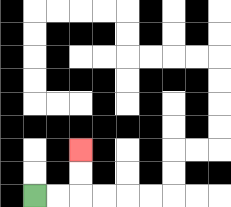{'start': '[1, 8]', 'end': '[3, 6]', 'path_directions': 'R,R,U,U', 'path_coordinates': '[[1, 8], [2, 8], [3, 8], [3, 7], [3, 6]]'}